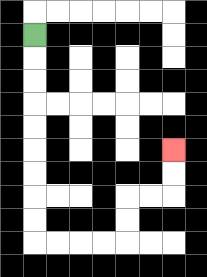{'start': '[1, 1]', 'end': '[7, 6]', 'path_directions': 'D,D,D,D,D,D,D,D,D,R,R,R,R,U,U,R,R,U,U', 'path_coordinates': '[[1, 1], [1, 2], [1, 3], [1, 4], [1, 5], [1, 6], [1, 7], [1, 8], [1, 9], [1, 10], [2, 10], [3, 10], [4, 10], [5, 10], [5, 9], [5, 8], [6, 8], [7, 8], [7, 7], [7, 6]]'}